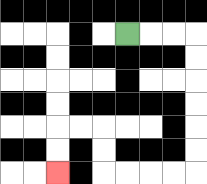{'start': '[5, 1]', 'end': '[2, 7]', 'path_directions': 'R,R,R,D,D,D,D,D,D,L,L,L,L,U,U,L,L,D,D', 'path_coordinates': '[[5, 1], [6, 1], [7, 1], [8, 1], [8, 2], [8, 3], [8, 4], [8, 5], [8, 6], [8, 7], [7, 7], [6, 7], [5, 7], [4, 7], [4, 6], [4, 5], [3, 5], [2, 5], [2, 6], [2, 7]]'}